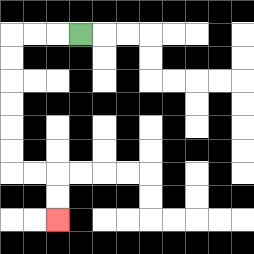{'start': '[3, 1]', 'end': '[2, 9]', 'path_directions': 'L,L,L,D,D,D,D,D,D,R,R,D,D', 'path_coordinates': '[[3, 1], [2, 1], [1, 1], [0, 1], [0, 2], [0, 3], [0, 4], [0, 5], [0, 6], [0, 7], [1, 7], [2, 7], [2, 8], [2, 9]]'}